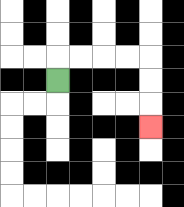{'start': '[2, 3]', 'end': '[6, 5]', 'path_directions': 'U,R,R,R,R,D,D,D', 'path_coordinates': '[[2, 3], [2, 2], [3, 2], [4, 2], [5, 2], [6, 2], [6, 3], [6, 4], [6, 5]]'}